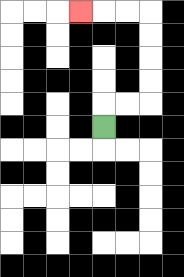{'start': '[4, 5]', 'end': '[3, 0]', 'path_directions': 'U,R,R,U,U,U,U,L,L,L', 'path_coordinates': '[[4, 5], [4, 4], [5, 4], [6, 4], [6, 3], [6, 2], [6, 1], [6, 0], [5, 0], [4, 0], [3, 0]]'}